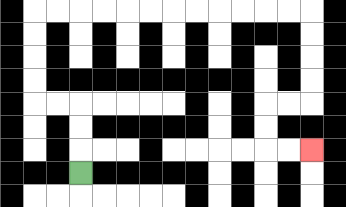{'start': '[3, 7]', 'end': '[13, 6]', 'path_directions': 'U,U,U,L,L,U,U,U,U,R,R,R,R,R,R,R,R,R,R,R,R,D,D,D,D,L,L,D,D,R,R', 'path_coordinates': '[[3, 7], [3, 6], [3, 5], [3, 4], [2, 4], [1, 4], [1, 3], [1, 2], [1, 1], [1, 0], [2, 0], [3, 0], [4, 0], [5, 0], [6, 0], [7, 0], [8, 0], [9, 0], [10, 0], [11, 0], [12, 0], [13, 0], [13, 1], [13, 2], [13, 3], [13, 4], [12, 4], [11, 4], [11, 5], [11, 6], [12, 6], [13, 6]]'}